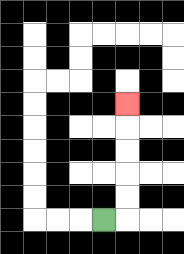{'start': '[4, 9]', 'end': '[5, 4]', 'path_directions': 'R,U,U,U,U,U', 'path_coordinates': '[[4, 9], [5, 9], [5, 8], [5, 7], [5, 6], [5, 5], [5, 4]]'}